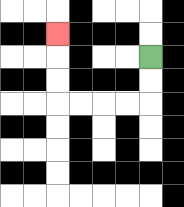{'start': '[6, 2]', 'end': '[2, 1]', 'path_directions': 'D,D,L,L,L,L,U,U,U', 'path_coordinates': '[[6, 2], [6, 3], [6, 4], [5, 4], [4, 4], [3, 4], [2, 4], [2, 3], [2, 2], [2, 1]]'}